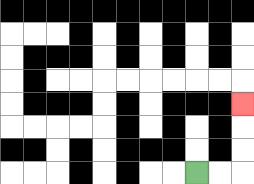{'start': '[8, 7]', 'end': '[10, 4]', 'path_directions': 'R,R,U,U,U', 'path_coordinates': '[[8, 7], [9, 7], [10, 7], [10, 6], [10, 5], [10, 4]]'}